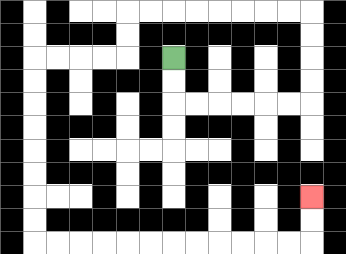{'start': '[7, 2]', 'end': '[13, 8]', 'path_directions': 'D,D,R,R,R,R,R,R,U,U,U,U,L,L,L,L,L,L,L,L,D,D,L,L,L,L,D,D,D,D,D,D,D,D,R,R,R,R,R,R,R,R,R,R,R,R,U,U', 'path_coordinates': '[[7, 2], [7, 3], [7, 4], [8, 4], [9, 4], [10, 4], [11, 4], [12, 4], [13, 4], [13, 3], [13, 2], [13, 1], [13, 0], [12, 0], [11, 0], [10, 0], [9, 0], [8, 0], [7, 0], [6, 0], [5, 0], [5, 1], [5, 2], [4, 2], [3, 2], [2, 2], [1, 2], [1, 3], [1, 4], [1, 5], [1, 6], [1, 7], [1, 8], [1, 9], [1, 10], [2, 10], [3, 10], [4, 10], [5, 10], [6, 10], [7, 10], [8, 10], [9, 10], [10, 10], [11, 10], [12, 10], [13, 10], [13, 9], [13, 8]]'}